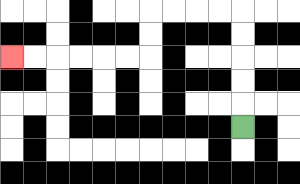{'start': '[10, 5]', 'end': '[0, 2]', 'path_directions': 'U,U,U,U,U,L,L,L,L,D,D,L,L,L,L,L,L', 'path_coordinates': '[[10, 5], [10, 4], [10, 3], [10, 2], [10, 1], [10, 0], [9, 0], [8, 0], [7, 0], [6, 0], [6, 1], [6, 2], [5, 2], [4, 2], [3, 2], [2, 2], [1, 2], [0, 2]]'}